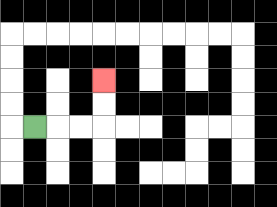{'start': '[1, 5]', 'end': '[4, 3]', 'path_directions': 'R,R,R,U,U', 'path_coordinates': '[[1, 5], [2, 5], [3, 5], [4, 5], [4, 4], [4, 3]]'}